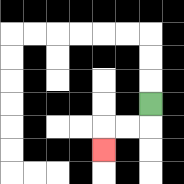{'start': '[6, 4]', 'end': '[4, 6]', 'path_directions': 'D,L,L,D', 'path_coordinates': '[[6, 4], [6, 5], [5, 5], [4, 5], [4, 6]]'}